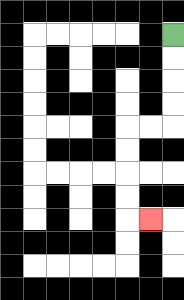{'start': '[7, 1]', 'end': '[6, 9]', 'path_directions': 'D,D,D,D,L,L,D,D,D,D,R', 'path_coordinates': '[[7, 1], [7, 2], [7, 3], [7, 4], [7, 5], [6, 5], [5, 5], [5, 6], [5, 7], [5, 8], [5, 9], [6, 9]]'}